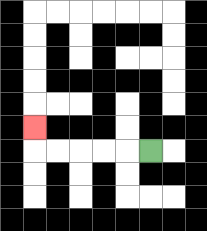{'start': '[6, 6]', 'end': '[1, 5]', 'path_directions': 'L,L,L,L,L,U', 'path_coordinates': '[[6, 6], [5, 6], [4, 6], [3, 6], [2, 6], [1, 6], [1, 5]]'}